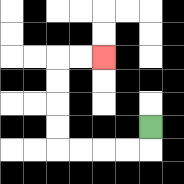{'start': '[6, 5]', 'end': '[4, 2]', 'path_directions': 'D,L,L,L,L,U,U,U,U,R,R', 'path_coordinates': '[[6, 5], [6, 6], [5, 6], [4, 6], [3, 6], [2, 6], [2, 5], [2, 4], [2, 3], [2, 2], [3, 2], [4, 2]]'}